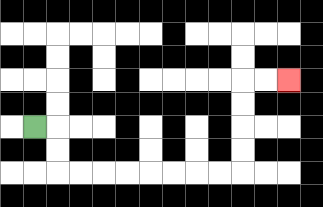{'start': '[1, 5]', 'end': '[12, 3]', 'path_directions': 'R,D,D,R,R,R,R,R,R,R,R,U,U,U,U,R,R', 'path_coordinates': '[[1, 5], [2, 5], [2, 6], [2, 7], [3, 7], [4, 7], [5, 7], [6, 7], [7, 7], [8, 7], [9, 7], [10, 7], [10, 6], [10, 5], [10, 4], [10, 3], [11, 3], [12, 3]]'}